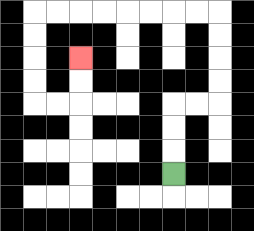{'start': '[7, 7]', 'end': '[3, 2]', 'path_directions': 'U,U,U,R,R,U,U,U,U,L,L,L,L,L,L,L,L,D,D,D,D,R,R,U,U', 'path_coordinates': '[[7, 7], [7, 6], [7, 5], [7, 4], [8, 4], [9, 4], [9, 3], [9, 2], [9, 1], [9, 0], [8, 0], [7, 0], [6, 0], [5, 0], [4, 0], [3, 0], [2, 0], [1, 0], [1, 1], [1, 2], [1, 3], [1, 4], [2, 4], [3, 4], [3, 3], [3, 2]]'}